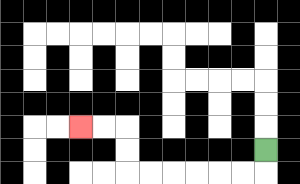{'start': '[11, 6]', 'end': '[3, 5]', 'path_directions': 'D,L,L,L,L,L,L,U,U,L,L', 'path_coordinates': '[[11, 6], [11, 7], [10, 7], [9, 7], [8, 7], [7, 7], [6, 7], [5, 7], [5, 6], [5, 5], [4, 5], [3, 5]]'}